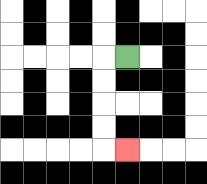{'start': '[5, 2]', 'end': '[5, 6]', 'path_directions': 'L,D,D,D,D,R', 'path_coordinates': '[[5, 2], [4, 2], [4, 3], [4, 4], [4, 5], [4, 6], [5, 6]]'}